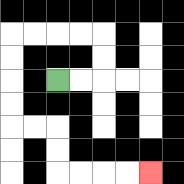{'start': '[2, 3]', 'end': '[6, 7]', 'path_directions': 'R,R,U,U,L,L,L,L,D,D,D,D,R,R,D,D,R,R,R,R', 'path_coordinates': '[[2, 3], [3, 3], [4, 3], [4, 2], [4, 1], [3, 1], [2, 1], [1, 1], [0, 1], [0, 2], [0, 3], [0, 4], [0, 5], [1, 5], [2, 5], [2, 6], [2, 7], [3, 7], [4, 7], [5, 7], [6, 7]]'}